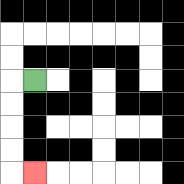{'start': '[1, 3]', 'end': '[1, 7]', 'path_directions': 'L,D,D,D,D,R', 'path_coordinates': '[[1, 3], [0, 3], [0, 4], [0, 5], [0, 6], [0, 7], [1, 7]]'}